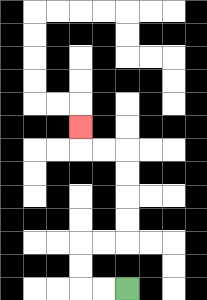{'start': '[5, 12]', 'end': '[3, 5]', 'path_directions': 'L,L,U,U,R,R,U,U,U,U,L,L,U', 'path_coordinates': '[[5, 12], [4, 12], [3, 12], [3, 11], [3, 10], [4, 10], [5, 10], [5, 9], [5, 8], [5, 7], [5, 6], [4, 6], [3, 6], [3, 5]]'}